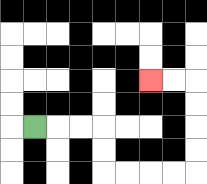{'start': '[1, 5]', 'end': '[6, 3]', 'path_directions': 'R,R,R,D,D,R,R,R,R,U,U,U,U,L,L', 'path_coordinates': '[[1, 5], [2, 5], [3, 5], [4, 5], [4, 6], [4, 7], [5, 7], [6, 7], [7, 7], [8, 7], [8, 6], [8, 5], [8, 4], [8, 3], [7, 3], [6, 3]]'}